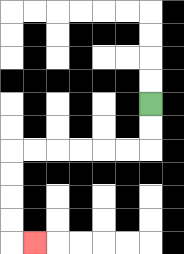{'start': '[6, 4]', 'end': '[1, 10]', 'path_directions': 'D,D,L,L,L,L,L,L,D,D,D,D,R', 'path_coordinates': '[[6, 4], [6, 5], [6, 6], [5, 6], [4, 6], [3, 6], [2, 6], [1, 6], [0, 6], [0, 7], [0, 8], [0, 9], [0, 10], [1, 10]]'}